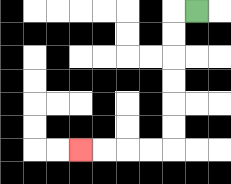{'start': '[8, 0]', 'end': '[3, 6]', 'path_directions': 'L,D,D,D,D,D,D,L,L,L,L', 'path_coordinates': '[[8, 0], [7, 0], [7, 1], [7, 2], [7, 3], [7, 4], [7, 5], [7, 6], [6, 6], [5, 6], [4, 6], [3, 6]]'}